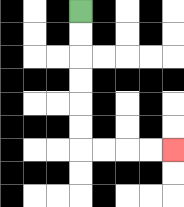{'start': '[3, 0]', 'end': '[7, 6]', 'path_directions': 'D,D,D,D,D,D,R,R,R,R', 'path_coordinates': '[[3, 0], [3, 1], [3, 2], [3, 3], [3, 4], [3, 5], [3, 6], [4, 6], [5, 6], [6, 6], [7, 6]]'}